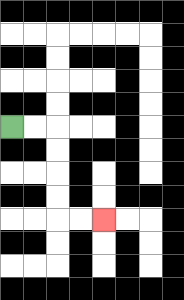{'start': '[0, 5]', 'end': '[4, 9]', 'path_directions': 'R,R,D,D,D,D,R,R', 'path_coordinates': '[[0, 5], [1, 5], [2, 5], [2, 6], [2, 7], [2, 8], [2, 9], [3, 9], [4, 9]]'}